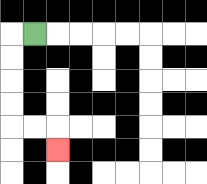{'start': '[1, 1]', 'end': '[2, 6]', 'path_directions': 'L,D,D,D,D,R,R,D', 'path_coordinates': '[[1, 1], [0, 1], [0, 2], [0, 3], [0, 4], [0, 5], [1, 5], [2, 5], [2, 6]]'}